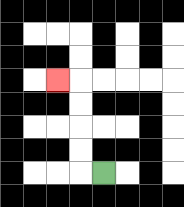{'start': '[4, 7]', 'end': '[2, 3]', 'path_directions': 'L,U,U,U,U,L', 'path_coordinates': '[[4, 7], [3, 7], [3, 6], [3, 5], [3, 4], [3, 3], [2, 3]]'}